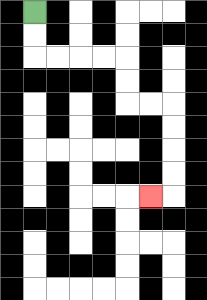{'start': '[1, 0]', 'end': '[6, 8]', 'path_directions': 'D,D,R,R,R,R,D,D,R,R,D,D,D,D,L', 'path_coordinates': '[[1, 0], [1, 1], [1, 2], [2, 2], [3, 2], [4, 2], [5, 2], [5, 3], [5, 4], [6, 4], [7, 4], [7, 5], [7, 6], [7, 7], [7, 8], [6, 8]]'}